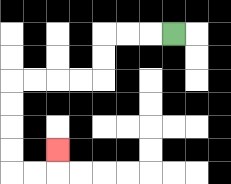{'start': '[7, 1]', 'end': '[2, 6]', 'path_directions': 'L,L,L,D,D,L,L,L,L,D,D,D,D,R,R,U', 'path_coordinates': '[[7, 1], [6, 1], [5, 1], [4, 1], [4, 2], [4, 3], [3, 3], [2, 3], [1, 3], [0, 3], [0, 4], [0, 5], [0, 6], [0, 7], [1, 7], [2, 7], [2, 6]]'}